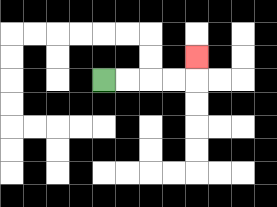{'start': '[4, 3]', 'end': '[8, 2]', 'path_directions': 'R,R,R,R,U', 'path_coordinates': '[[4, 3], [5, 3], [6, 3], [7, 3], [8, 3], [8, 2]]'}